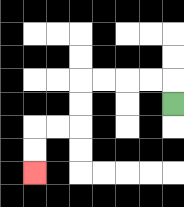{'start': '[7, 4]', 'end': '[1, 7]', 'path_directions': 'U,L,L,L,L,D,D,L,L,D,D', 'path_coordinates': '[[7, 4], [7, 3], [6, 3], [5, 3], [4, 3], [3, 3], [3, 4], [3, 5], [2, 5], [1, 5], [1, 6], [1, 7]]'}